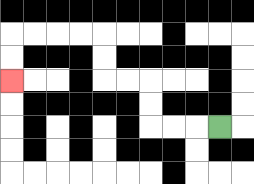{'start': '[9, 5]', 'end': '[0, 3]', 'path_directions': 'L,L,L,U,U,L,L,U,U,L,L,L,L,D,D', 'path_coordinates': '[[9, 5], [8, 5], [7, 5], [6, 5], [6, 4], [6, 3], [5, 3], [4, 3], [4, 2], [4, 1], [3, 1], [2, 1], [1, 1], [0, 1], [0, 2], [0, 3]]'}